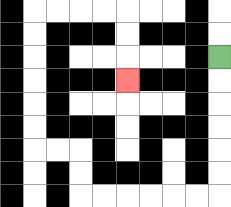{'start': '[9, 2]', 'end': '[5, 3]', 'path_directions': 'D,D,D,D,D,D,L,L,L,L,L,L,U,U,L,L,U,U,U,U,U,U,R,R,R,R,D,D,D', 'path_coordinates': '[[9, 2], [9, 3], [9, 4], [9, 5], [9, 6], [9, 7], [9, 8], [8, 8], [7, 8], [6, 8], [5, 8], [4, 8], [3, 8], [3, 7], [3, 6], [2, 6], [1, 6], [1, 5], [1, 4], [1, 3], [1, 2], [1, 1], [1, 0], [2, 0], [3, 0], [4, 0], [5, 0], [5, 1], [5, 2], [5, 3]]'}